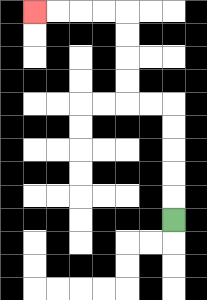{'start': '[7, 9]', 'end': '[1, 0]', 'path_directions': 'U,U,U,U,U,L,L,U,U,U,U,L,L,L,L', 'path_coordinates': '[[7, 9], [7, 8], [7, 7], [7, 6], [7, 5], [7, 4], [6, 4], [5, 4], [5, 3], [5, 2], [5, 1], [5, 0], [4, 0], [3, 0], [2, 0], [1, 0]]'}